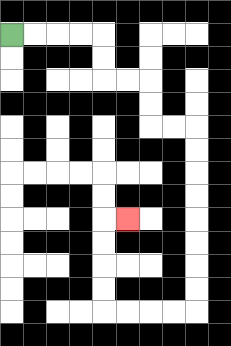{'start': '[0, 1]', 'end': '[5, 9]', 'path_directions': 'R,R,R,R,D,D,R,R,D,D,R,R,D,D,D,D,D,D,D,D,L,L,L,L,U,U,U,U,R', 'path_coordinates': '[[0, 1], [1, 1], [2, 1], [3, 1], [4, 1], [4, 2], [4, 3], [5, 3], [6, 3], [6, 4], [6, 5], [7, 5], [8, 5], [8, 6], [8, 7], [8, 8], [8, 9], [8, 10], [8, 11], [8, 12], [8, 13], [7, 13], [6, 13], [5, 13], [4, 13], [4, 12], [4, 11], [4, 10], [4, 9], [5, 9]]'}